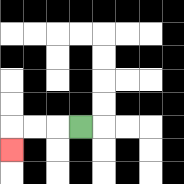{'start': '[3, 5]', 'end': '[0, 6]', 'path_directions': 'L,L,L,D', 'path_coordinates': '[[3, 5], [2, 5], [1, 5], [0, 5], [0, 6]]'}